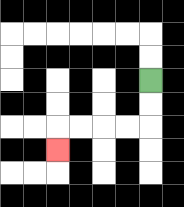{'start': '[6, 3]', 'end': '[2, 6]', 'path_directions': 'D,D,L,L,L,L,D', 'path_coordinates': '[[6, 3], [6, 4], [6, 5], [5, 5], [4, 5], [3, 5], [2, 5], [2, 6]]'}